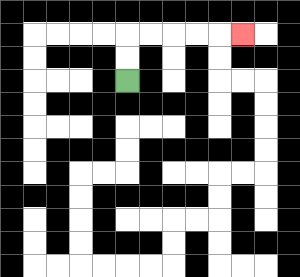{'start': '[5, 3]', 'end': '[10, 1]', 'path_directions': 'U,U,R,R,R,R,R', 'path_coordinates': '[[5, 3], [5, 2], [5, 1], [6, 1], [7, 1], [8, 1], [9, 1], [10, 1]]'}